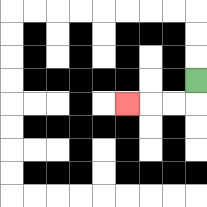{'start': '[8, 3]', 'end': '[5, 4]', 'path_directions': 'D,L,L,L', 'path_coordinates': '[[8, 3], [8, 4], [7, 4], [6, 4], [5, 4]]'}